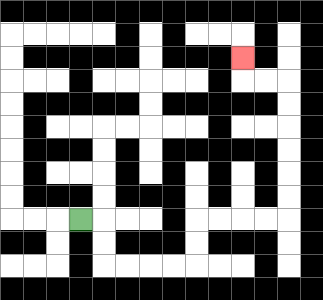{'start': '[3, 9]', 'end': '[10, 2]', 'path_directions': 'R,D,D,R,R,R,R,U,U,R,R,R,R,U,U,U,U,U,U,L,L,U', 'path_coordinates': '[[3, 9], [4, 9], [4, 10], [4, 11], [5, 11], [6, 11], [7, 11], [8, 11], [8, 10], [8, 9], [9, 9], [10, 9], [11, 9], [12, 9], [12, 8], [12, 7], [12, 6], [12, 5], [12, 4], [12, 3], [11, 3], [10, 3], [10, 2]]'}